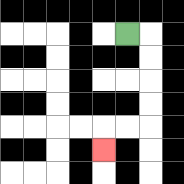{'start': '[5, 1]', 'end': '[4, 6]', 'path_directions': 'R,D,D,D,D,L,L,D', 'path_coordinates': '[[5, 1], [6, 1], [6, 2], [6, 3], [6, 4], [6, 5], [5, 5], [4, 5], [4, 6]]'}